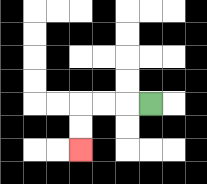{'start': '[6, 4]', 'end': '[3, 6]', 'path_directions': 'L,L,L,D,D', 'path_coordinates': '[[6, 4], [5, 4], [4, 4], [3, 4], [3, 5], [3, 6]]'}